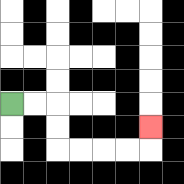{'start': '[0, 4]', 'end': '[6, 5]', 'path_directions': 'R,R,D,D,R,R,R,R,U', 'path_coordinates': '[[0, 4], [1, 4], [2, 4], [2, 5], [2, 6], [3, 6], [4, 6], [5, 6], [6, 6], [6, 5]]'}